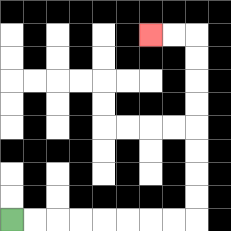{'start': '[0, 9]', 'end': '[6, 1]', 'path_directions': 'R,R,R,R,R,R,R,R,U,U,U,U,U,U,U,U,L,L', 'path_coordinates': '[[0, 9], [1, 9], [2, 9], [3, 9], [4, 9], [5, 9], [6, 9], [7, 9], [8, 9], [8, 8], [8, 7], [8, 6], [8, 5], [8, 4], [8, 3], [8, 2], [8, 1], [7, 1], [6, 1]]'}